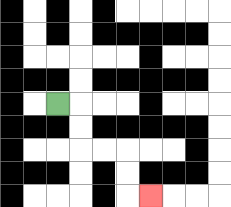{'start': '[2, 4]', 'end': '[6, 8]', 'path_directions': 'R,D,D,R,R,D,D,R', 'path_coordinates': '[[2, 4], [3, 4], [3, 5], [3, 6], [4, 6], [5, 6], [5, 7], [5, 8], [6, 8]]'}